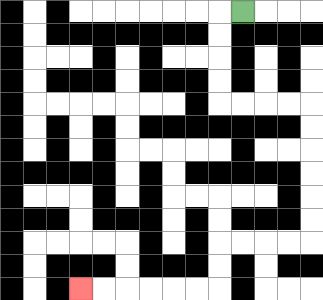{'start': '[10, 0]', 'end': '[3, 12]', 'path_directions': 'L,D,D,D,D,R,R,R,R,D,D,D,D,D,D,L,L,L,L,D,D,L,L,L,L,L,L', 'path_coordinates': '[[10, 0], [9, 0], [9, 1], [9, 2], [9, 3], [9, 4], [10, 4], [11, 4], [12, 4], [13, 4], [13, 5], [13, 6], [13, 7], [13, 8], [13, 9], [13, 10], [12, 10], [11, 10], [10, 10], [9, 10], [9, 11], [9, 12], [8, 12], [7, 12], [6, 12], [5, 12], [4, 12], [3, 12]]'}